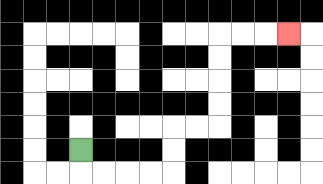{'start': '[3, 6]', 'end': '[12, 1]', 'path_directions': 'D,R,R,R,R,U,U,R,R,U,U,U,U,R,R,R', 'path_coordinates': '[[3, 6], [3, 7], [4, 7], [5, 7], [6, 7], [7, 7], [7, 6], [7, 5], [8, 5], [9, 5], [9, 4], [9, 3], [9, 2], [9, 1], [10, 1], [11, 1], [12, 1]]'}